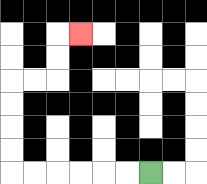{'start': '[6, 7]', 'end': '[3, 1]', 'path_directions': 'L,L,L,L,L,L,U,U,U,U,R,R,U,U,R', 'path_coordinates': '[[6, 7], [5, 7], [4, 7], [3, 7], [2, 7], [1, 7], [0, 7], [0, 6], [0, 5], [0, 4], [0, 3], [1, 3], [2, 3], [2, 2], [2, 1], [3, 1]]'}